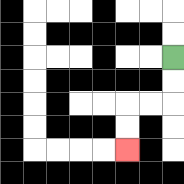{'start': '[7, 2]', 'end': '[5, 6]', 'path_directions': 'D,D,L,L,D,D', 'path_coordinates': '[[7, 2], [7, 3], [7, 4], [6, 4], [5, 4], [5, 5], [5, 6]]'}